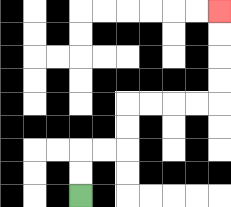{'start': '[3, 8]', 'end': '[9, 0]', 'path_directions': 'U,U,R,R,U,U,R,R,R,R,U,U,U,U', 'path_coordinates': '[[3, 8], [3, 7], [3, 6], [4, 6], [5, 6], [5, 5], [5, 4], [6, 4], [7, 4], [8, 4], [9, 4], [9, 3], [9, 2], [9, 1], [9, 0]]'}